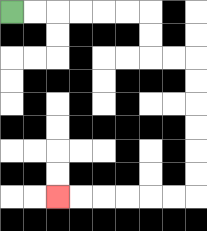{'start': '[0, 0]', 'end': '[2, 8]', 'path_directions': 'R,R,R,R,R,R,D,D,R,R,D,D,D,D,D,D,L,L,L,L,L,L', 'path_coordinates': '[[0, 0], [1, 0], [2, 0], [3, 0], [4, 0], [5, 0], [6, 0], [6, 1], [6, 2], [7, 2], [8, 2], [8, 3], [8, 4], [8, 5], [8, 6], [8, 7], [8, 8], [7, 8], [6, 8], [5, 8], [4, 8], [3, 8], [2, 8]]'}